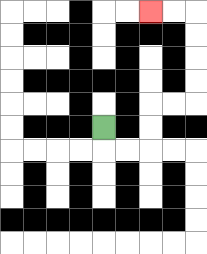{'start': '[4, 5]', 'end': '[6, 0]', 'path_directions': 'D,R,R,U,U,R,R,U,U,U,U,L,L', 'path_coordinates': '[[4, 5], [4, 6], [5, 6], [6, 6], [6, 5], [6, 4], [7, 4], [8, 4], [8, 3], [8, 2], [8, 1], [8, 0], [7, 0], [6, 0]]'}